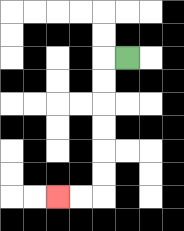{'start': '[5, 2]', 'end': '[2, 8]', 'path_directions': 'L,D,D,D,D,D,D,L,L', 'path_coordinates': '[[5, 2], [4, 2], [4, 3], [4, 4], [4, 5], [4, 6], [4, 7], [4, 8], [3, 8], [2, 8]]'}